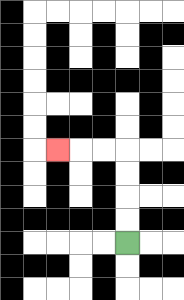{'start': '[5, 10]', 'end': '[2, 6]', 'path_directions': 'U,U,U,U,L,L,L', 'path_coordinates': '[[5, 10], [5, 9], [5, 8], [5, 7], [5, 6], [4, 6], [3, 6], [2, 6]]'}